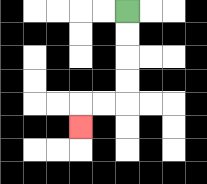{'start': '[5, 0]', 'end': '[3, 5]', 'path_directions': 'D,D,D,D,L,L,D', 'path_coordinates': '[[5, 0], [5, 1], [5, 2], [5, 3], [5, 4], [4, 4], [3, 4], [3, 5]]'}